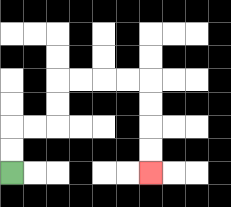{'start': '[0, 7]', 'end': '[6, 7]', 'path_directions': 'U,U,R,R,U,U,R,R,R,R,D,D,D,D', 'path_coordinates': '[[0, 7], [0, 6], [0, 5], [1, 5], [2, 5], [2, 4], [2, 3], [3, 3], [4, 3], [5, 3], [6, 3], [6, 4], [6, 5], [6, 6], [6, 7]]'}